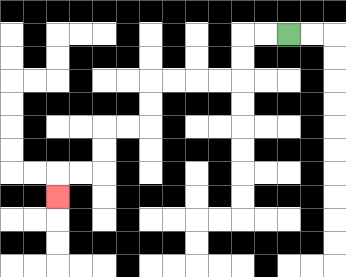{'start': '[12, 1]', 'end': '[2, 8]', 'path_directions': 'L,L,D,D,L,L,L,L,D,D,L,L,D,D,L,L,D', 'path_coordinates': '[[12, 1], [11, 1], [10, 1], [10, 2], [10, 3], [9, 3], [8, 3], [7, 3], [6, 3], [6, 4], [6, 5], [5, 5], [4, 5], [4, 6], [4, 7], [3, 7], [2, 7], [2, 8]]'}